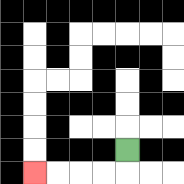{'start': '[5, 6]', 'end': '[1, 7]', 'path_directions': 'D,L,L,L,L', 'path_coordinates': '[[5, 6], [5, 7], [4, 7], [3, 7], [2, 7], [1, 7]]'}